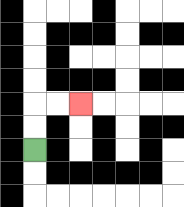{'start': '[1, 6]', 'end': '[3, 4]', 'path_directions': 'U,U,R,R', 'path_coordinates': '[[1, 6], [1, 5], [1, 4], [2, 4], [3, 4]]'}